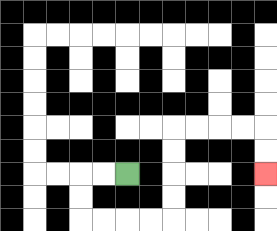{'start': '[5, 7]', 'end': '[11, 7]', 'path_directions': 'L,L,D,D,R,R,R,R,U,U,U,U,R,R,R,R,D,D', 'path_coordinates': '[[5, 7], [4, 7], [3, 7], [3, 8], [3, 9], [4, 9], [5, 9], [6, 9], [7, 9], [7, 8], [7, 7], [7, 6], [7, 5], [8, 5], [9, 5], [10, 5], [11, 5], [11, 6], [11, 7]]'}